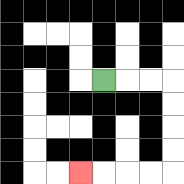{'start': '[4, 3]', 'end': '[3, 7]', 'path_directions': 'R,R,R,D,D,D,D,L,L,L,L', 'path_coordinates': '[[4, 3], [5, 3], [6, 3], [7, 3], [7, 4], [7, 5], [7, 6], [7, 7], [6, 7], [5, 7], [4, 7], [3, 7]]'}